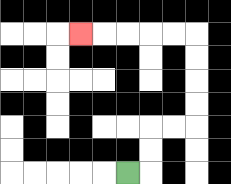{'start': '[5, 7]', 'end': '[3, 1]', 'path_directions': 'R,U,U,R,R,U,U,U,U,L,L,L,L,L', 'path_coordinates': '[[5, 7], [6, 7], [6, 6], [6, 5], [7, 5], [8, 5], [8, 4], [8, 3], [8, 2], [8, 1], [7, 1], [6, 1], [5, 1], [4, 1], [3, 1]]'}